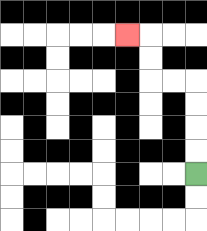{'start': '[8, 7]', 'end': '[5, 1]', 'path_directions': 'U,U,U,U,L,L,U,U,L', 'path_coordinates': '[[8, 7], [8, 6], [8, 5], [8, 4], [8, 3], [7, 3], [6, 3], [6, 2], [6, 1], [5, 1]]'}